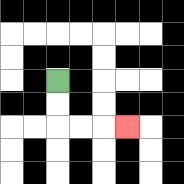{'start': '[2, 3]', 'end': '[5, 5]', 'path_directions': 'D,D,R,R,R', 'path_coordinates': '[[2, 3], [2, 4], [2, 5], [3, 5], [4, 5], [5, 5]]'}